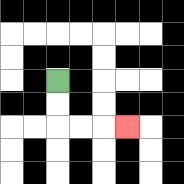{'start': '[2, 3]', 'end': '[5, 5]', 'path_directions': 'D,D,R,R,R', 'path_coordinates': '[[2, 3], [2, 4], [2, 5], [3, 5], [4, 5], [5, 5]]'}